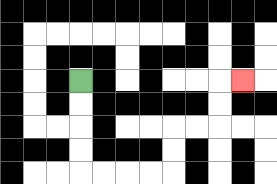{'start': '[3, 3]', 'end': '[10, 3]', 'path_directions': 'D,D,D,D,R,R,R,R,U,U,R,R,U,U,R', 'path_coordinates': '[[3, 3], [3, 4], [3, 5], [3, 6], [3, 7], [4, 7], [5, 7], [6, 7], [7, 7], [7, 6], [7, 5], [8, 5], [9, 5], [9, 4], [9, 3], [10, 3]]'}